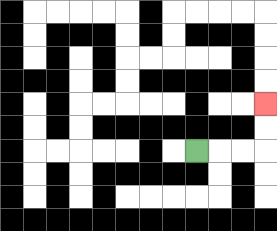{'start': '[8, 6]', 'end': '[11, 4]', 'path_directions': 'R,R,R,U,U', 'path_coordinates': '[[8, 6], [9, 6], [10, 6], [11, 6], [11, 5], [11, 4]]'}